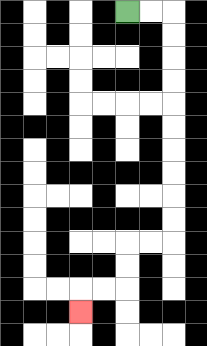{'start': '[5, 0]', 'end': '[3, 13]', 'path_directions': 'R,R,D,D,D,D,D,D,D,D,D,D,L,L,D,D,L,L,D', 'path_coordinates': '[[5, 0], [6, 0], [7, 0], [7, 1], [7, 2], [7, 3], [7, 4], [7, 5], [7, 6], [7, 7], [7, 8], [7, 9], [7, 10], [6, 10], [5, 10], [5, 11], [5, 12], [4, 12], [3, 12], [3, 13]]'}